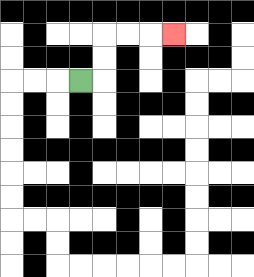{'start': '[3, 3]', 'end': '[7, 1]', 'path_directions': 'R,U,U,R,R,R', 'path_coordinates': '[[3, 3], [4, 3], [4, 2], [4, 1], [5, 1], [6, 1], [7, 1]]'}